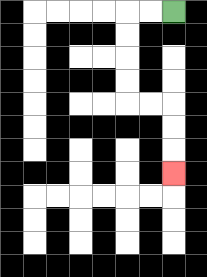{'start': '[7, 0]', 'end': '[7, 7]', 'path_directions': 'L,L,D,D,D,D,R,R,D,D,D', 'path_coordinates': '[[7, 0], [6, 0], [5, 0], [5, 1], [5, 2], [5, 3], [5, 4], [6, 4], [7, 4], [7, 5], [7, 6], [7, 7]]'}